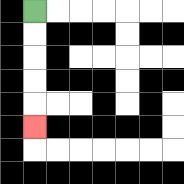{'start': '[1, 0]', 'end': '[1, 5]', 'path_directions': 'D,D,D,D,D', 'path_coordinates': '[[1, 0], [1, 1], [1, 2], [1, 3], [1, 4], [1, 5]]'}